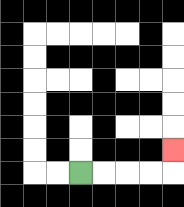{'start': '[3, 7]', 'end': '[7, 6]', 'path_directions': 'R,R,R,R,U', 'path_coordinates': '[[3, 7], [4, 7], [5, 7], [6, 7], [7, 7], [7, 6]]'}